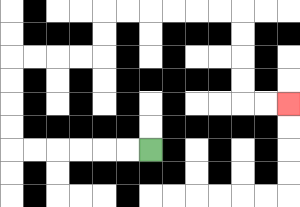{'start': '[6, 6]', 'end': '[12, 4]', 'path_directions': 'L,L,L,L,L,L,U,U,U,U,R,R,R,R,U,U,R,R,R,R,R,R,D,D,D,D,R,R', 'path_coordinates': '[[6, 6], [5, 6], [4, 6], [3, 6], [2, 6], [1, 6], [0, 6], [0, 5], [0, 4], [0, 3], [0, 2], [1, 2], [2, 2], [3, 2], [4, 2], [4, 1], [4, 0], [5, 0], [6, 0], [7, 0], [8, 0], [9, 0], [10, 0], [10, 1], [10, 2], [10, 3], [10, 4], [11, 4], [12, 4]]'}